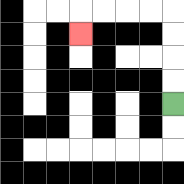{'start': '[7, 4]', 'end': '[3, 1]', 'path_directions': 'U,U,U,U,L,L,L,L,D', 'path_coordinates': '[[7, 4], [7, 3], [7, 2], [7, 1], [7, 0], [6, 0], [5, 0], [4, 0], [3, 0], [3, 1]]'}